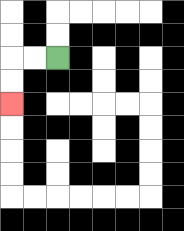{'start': '[2, 2]', 'end': '[0, 4]', 'path_directions': 'L,L,D,D', 'path_coordinates': '[[2, 2], [1, 2], [0, 2], [0, 3], [0, 4]]'}